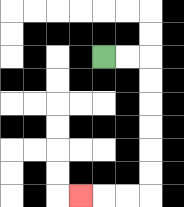{'start': '[4, 2]', 'end': '[3, 8]', 'path_directions': 'R,R,D,D,D,D,D,D,L,L,L', 'path_coordinates': '[[4, 2], [5, 2], [6, 2], [6, 3], [6, 4], [6, 5], [6, 6], [6, 7], [6, 8], [5, 8], [4, 8], [3, 8]]'}